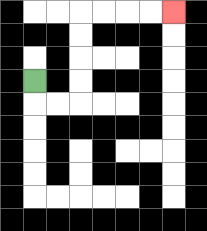{'start': '[1, 3]', 'end': '[7, 0]', 'path_directions': 'D,R,R,U,U,U,U,R,R,R,R', 'path_coordinates': '[[1, 3], [1, 4], [2, 4], [3, 4], [3, 3], [3, 2], [3, 1], [3, 0], [4, 0], [5, 0], [6, 0], [7, 0]]'}